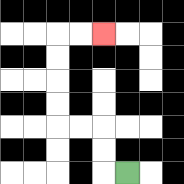{'start': '[5, 7]', 'end': '[4, 1]', 'path_directions': 'L,U,U,L,L,U,U,U,U,R,R', 'path_coordinates': '[[5, 7], [4, 7], [4, 6], [4, 5], [3, 5], [2, 5], [2, 4], [2, 3], [2, 2], [2, 1], [3, 1], [4, 1]]'}